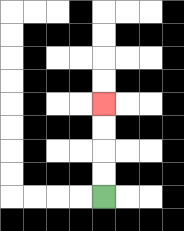{'start': '[4, 8]', 'end': '[4, 4]', 'path_directions': 'U,U,U,U', 'path_coordinates': '[[4, 8], [4, 7], [4, 6], [4, 5], [4, 4]]'}